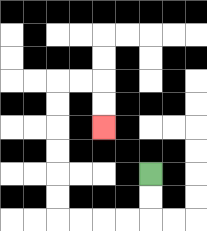{'start': '[6, 7]', 'end': '[4, 5]', 'path_directions': 'D,D,L,L,L,L,U,U,U,U,U,U,R,R,D,D', 'path_coordinates': '[[6, 7], [6, 8], [6, 9], [5, 9], [4, 9], [3, 9], [2, 9], [2, 8], [2, 7], [2, 6], [2, 5], [2, 4], [2, 3], [3, 3], [4, 3], [4, 4], [4, 5]]'}